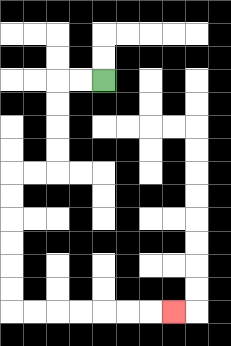{'start': '[4, 3]', 'end': '[7, 13]', 'path_directions': 'L,L,D,D,D,D,L,L,D,D,D,D,D,D,R,R,R,R,R,R,R', 'path_coordinates': '[[4, 3], [3, 3], [2, 3], [2, 4], [2, 5], [2, 6], [2, 7], [1, 7], [0, 7], [0, 8], [0, 9], [0, 10], [0, 11], [0, 12], [0, 13], [1, 13], [2, 13], [3, 13], [4, 13], [5, 13], [6, 13], [7, 13]]'}